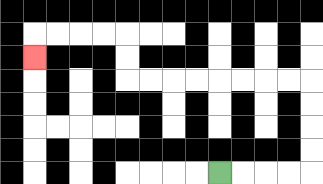{'start': '[9, 7]', 'end': '[1, 2]', 'path_directions': 'R,R,R,R,U,U,U,U,L,L,L,L,L,L,L,L,U,U,L,L,L,L,D', 'path_coordinates': '[[9, 7], [10, 7], [11, 7], [12, 7], [13, 7], [13, 6], [13, 5], [13, 4], [13, 3], [12, 3], [11, 3], [10, 3], [9, 3], [8, 3], [7, 3], [6, 3], [5, 3], [5, 2], [5, 1], [4, 1], [3, 1], [2, 1], [1, 1], [1, 2]]'}